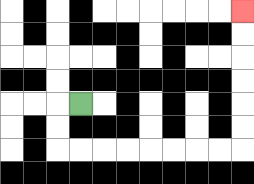{'start': '[3, 4]', 'end': '[10, 0]', 'path_directions': 'L,D,D,R,R,R,R,R,R,R,R,U,U,U,U,U,U', 'path_coordinates': '[[3, 4], [2, 4], [2, 5], [2, 6], [3, 6], [4, 6], [5, 6], [6, 6], [7, 6], [8, 6], [9, 6], [10, 6], [10, 5], [10, 4], [10, 3], [10, 2], [10, 1], [10, 0]]'}